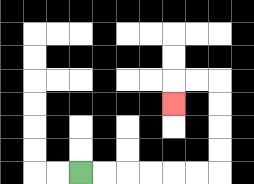{'start': '[3, 7]', 'end': '[7, 4]', 'path_directions': 'R,R,R,R,R,R,U,U,U,U,L,L,D', 'path_coordinates': '[[3, 7], [4, 7], [5, 7], [6, 7], [7, 7], [8, 7], [9, 7], [9, 6], [9, 5], [9, 4], [9, 3], [8, 3], [7, 3], [7, 4]]'}